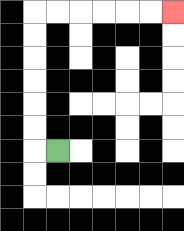{'start': '[2, 6]', 'end': '[7, 0]', 'path_directions': 'L,U,U,U,U,U,U,R,R,R,R,R,R', 'path_coordinates': '[[2, 6], [1, 6], [1, 5], [1, 4], [1, 3], [1, 2], [1, 1], [1, 0], [2, 0], [3, 0], [4, 0], [5, 0], [6, 0], [7, 0]]'}